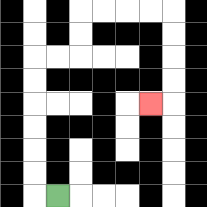{'start': '[2, 8]', 'end': '[6, 4]', 'path_directions': 'L,U,U,U,U,U,U,R,R,U,U,R,R,R,R,D,D,D,D,L', 'path_coordinates': '[[2, 8], [1, 8], [1, 7], [1, 6], [1, 5], [1, 4], [1, 3], [1, 2], [2, 2], [3, 2], [3, 1], [3, 0], [4, 0], [5, 0], [6, 0], [7, 0], [7, 1], [7, 2], [7, 3], [7, 4], [6, 4]]'}